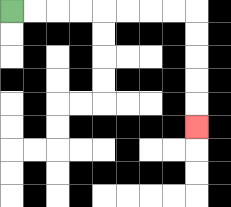{'start': '[0, 0]', 'end': '[8, 5]', 'path_directions': 'R,R,R,R,R,R,R,R,D,D,D,D,D', 'path_coordinates': '[[0, 0], [1, 0], [2, 0], [3, 0], [4, 0], [5, 0], [6, 0], [7, 0], [8, 0], [8, 1], [8, 2], [8, 3], [8, 4], [8, 5]]'}